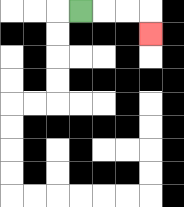{'start': '[3, 0]', 'end': '[6, 1]', 'path_directions': 'R,R,R,D', 'path_coordinates': '[[3, 0], [4, 0], [5, 0], [6, 0], [6, 1]]'}